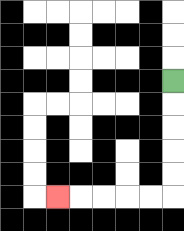{'start': '[7, 3]', 'end': '[2, 8]', 'path_directions': 'D,D,D,D,D,L,L,L,L,L', 'path_coordinates': '[[7, 3], [7, 4], [7, 5], [7, 6], [7, 7], [7, 8], [6, 8], [5, 8], [4, 8], [3, 8], [2, 8]]'}